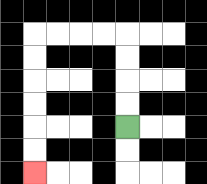{'start': '[5, 5]', 'end': '[1, 7]', 'path_directions': 'U,U,U,U,L,L,L,L,D,D,D,D,D,D', 'path_coordinates': '[[5, 5], [5, 4], [5, 3], [5, 2], [5, 1], [4, 1], [3, 1], [2, 1], [1, 1], [1, 2], [1, 3], [1, 4], [1, 5], [1, 6], [1, 7]]'}